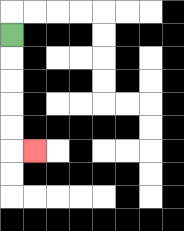{'start': '[0, 1]', 'end': '[1, 6]', 'path_directions': 'D,D,D,D,D,R', 'path_coordinates': '[[0, 1], [0, 2], [0, 3], [0, 4], [0, 5], [0, 6], [1, 6]]'}